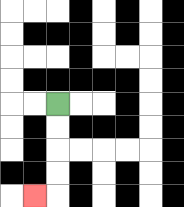{'start': '[2, 4]', 'end': '[1, 8]', 'path_directions': 'D,D,D,D,L', 'path_coordinates': '[[2, 4], [2, 5], [2, 6], [2, 7], [2, 8], [1, 8]]'}